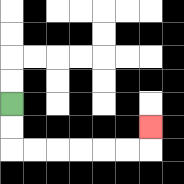{'start': '[0, 4]', 'end': '[6, 5]', 'path_directions': 'D,D,R,R,R,R,R,R,U', 'path_coordinates': '[[0, 4], [0, 5], [0, 6], [1, 6], [2, 6], [3, 6], [4, 6], [5, 6], [6, 6], [6, 5]]'}